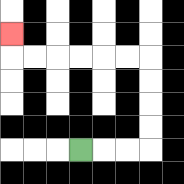{'start': '[3, 6]', 'end': '[0, 1]', 'path_directions': 'R,R,R,U,U,U,U,L,L,L,L,L,L,U', 'path_coordinates': '[[3, 6], [4, 6], [5, 6], [6, 6], [6, 5], [6, 4], [6, 3], [6, 2], [5, 2], [4, 2], [3, 2], [2, 2], [1, 2], [0, 2], [0, 1]]'}